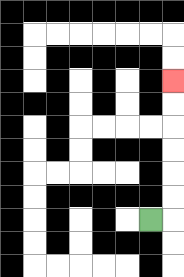{'start': '[6, 9]', 'end': '[7, 3]', 'path_directions': 'R,U,U,U,U,U,U', 'path_coordinates': '[[6, 9], [7, 9], [7, 8], [7, 7], [7, 6], [7, 5], [7, 4], [7, 3]]'}